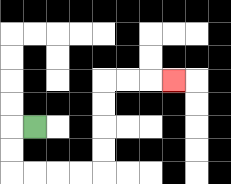{'start': '[1, 5]', 'end': '[7, 3]', 'path_directions': 'L,D,D,R,R,R,R,U,U,U,U,R,R,R', 'path_coordinates': '[[1, 5], [0, 5], [0, 6], [0, 7], [1, 7], [2, 7], [3, 7], [4, 7], [4, 6], [4, 5], [4, 4], [4, 3], [5, 3], [6, 3], [7, 3]]'}